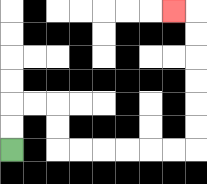{'start': '[0, 6]', 'end': '[7, 0]', 'path_directions': 'U,U,R,R,D,D,R,R,R,R,R,R,U,U,U,U,U,U,L', 'path_coordinates': '[[0, 6], [0, 5], [0, 4], [1, 4], [2, 4], [2, 5], [2, 6], [3, 6], [4, 6], [5, 6], [6, 6], [7, 6], [8, 6], [8, 5], [8, 4], [8, 3], [8, 2], [8, 1], [8, 0], [7, 0]]'}